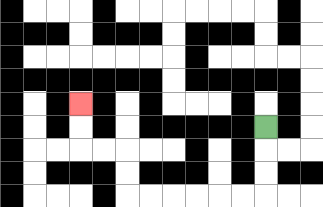{'start': '[11, 5]', 'end': '[3, 4]', 'path_directions': 'D,D,D,L,L,L,L,L,L,U,U,L,L,U,U', 'path_coordinates': '[[11, 5], [11, 6], [11, 7], [11, 8], [10, 8], [9, 8], [8, 8], [7, 8], [6, 8], [5, 8], [5, 7], [5, 6], [4, 6], [3, 6], [3, 5], [3, 4]]'}